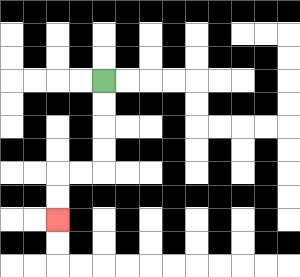{'start': '[4, 3]', 'end': '[2, 9]', 'path_directions': 'D,D,D,D,L,L,D,D', 'path_coordinates': '[[4, 3], [4, 4], [4, 5], [4, 6], [4, 7], [3, 7], [2, 7], [2, 8], [2, 9]]'}